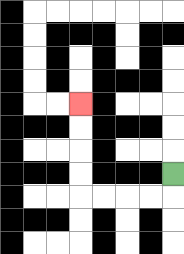{'start': '[7, 7]', 'end': '[3, 4]', 'path_directions': 'D,L,L,L,L,U,U,U,U', 'path_coordinates': '[[7, 7], [7, 8], [6, 8], [5, 8], [4, 8], [3, 8], [3, 7], [3, 6], [3, 5], [3, 4]]'}